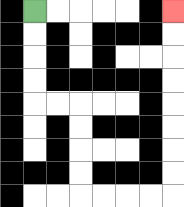{'start': '[1, 0]', 'end': '[7, 0]', 'path_directions': 'D,D,D,D,R,R,D,D,D,D,R,R,R,R,U,U,U,U,U,U,U,U', 'path_coordinates': '[[1, 0], [1, 1], [1, 2], [1, 3], [1, 4], [2, 4], [3, 4], [3, 5], [3, 6], [3, 7], [3, 8], [4, 8], [5, 8], [6, 8], [7, 8], [7, 7], [7, 6], [7, 5], [7, 4], [7, 3], [7, 2], [7, 1], [7, 0]]'}